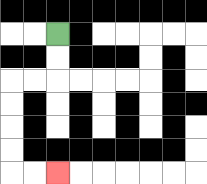{'start': '[2, 1]', 'end': '[2, 7]', 'path_directions': 'D,D,L,L,D,D,D,D,R,R', 'path_coordinates': '[[2, 1], [2, 2], [2, 3], [1, 3], [0, 3], [0, 4], [0, 5], [0, 6], [0, 7], [1, 7], [2, 7]]'}